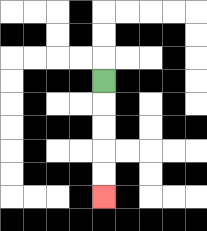{'start': '[4, 3]', 'end': '[4, 8]', 'path_directions': 'D,D,D,D,D', 'path_coordinates': '[[4, 3], [4, 4], [4, 5], [4, 6], [4, 7], [4, 8]]'}